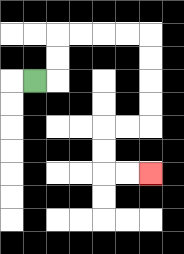{'start': '[1, 3]', 'end': '[6, 7]', 'path_directions': 'R,U,U,R,R,R,R,D,D,D,D,L,L,D,D,R,R', 'path_coordinates': '[[1, 3], [2, 3], [2, 2], [2, 1], [3, 1], [4, 1], [5, 1], [6, 1], [6, 2], [6, 3], [6, 4], [6, 5], [5, 5], [4, 5], [4, 6], [4, 7], [5, 7], [6, 7]]'}